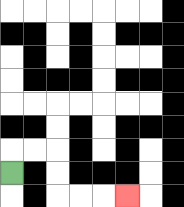{'start': '[0, 7]', 'end': '[5, 8]', 'path_directions': 'U,R,R,D,D,R,R,R', 'path_coordinates': '[[0, 7], [0, 6], [1, 6], [2, 6], [2, 7], [2, 8], [3, 8], [4, 8], [5, 8]]'}